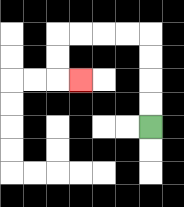{'start': '[6, 5]', 'end': '[3, 3]', 'path_directions': 'U,U,U,U,L,L,L,L,D,D,R', 'path_coordinates': '[[6, 5], [6, 4], [6, 3], [6, 2], [6, 1], [5, 1], [4, 1], [3, 1], [2, 1], [2, 2], [2, 3], [3, 3]]'}